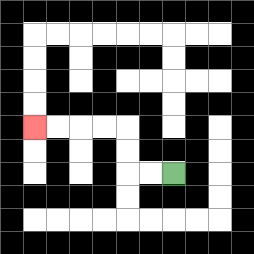{'start': '[7, 7]', 'end': '[1, 5]', 'path_directions': 'L,L,U,U,L,L,L,L', 'path_coordinates': '[[7, 7], [6, 7], [5, 7], [5, 6], [5, 5], [4, 5], [3, 5], [2, 5], [1, 5]]'}